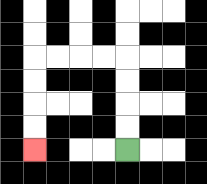{'start': '[5, 6]', 'end': '[1, 6]', 'path_directions': 'U,U,U,U,L,L,L,L,D,D,D,D', 'path_coordinates': '[[5, 6], [5, 5], [5, 4], [5, 3], [5, 2], [4, 2], [3, 2], [2, 2], [1, 2], [1, 3], [1, 4], [1, 5], [1, 6]]'}